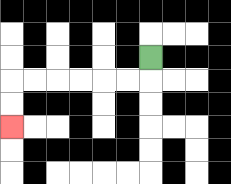{'start': '[6, 2]', 'end': '[0, 5]', 'path_directions': 'D,L,L,L,L,L,L,D,D', 'path_coordinates': '[[6, 2], [6, 3], [5, 3], [4, 3], [3, 3], [2, 3], [1, 3], [0, 3], [0, 4], [0, 5]]'}